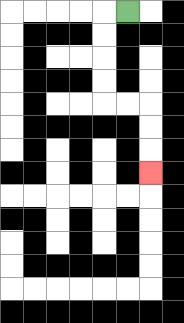{'start': '[5, 0]', 'end': '[6, 7]', 'path_directions': 'L,D,D,D,D,R,R,D,D,D', 'path_coordinates': '[[5, 0], [4, 0], [4, 1], [4, 2], [4, 3], [4, 4], [5, 4], [6, 4], [6, 5], [6, 6], [6, 7]]'}